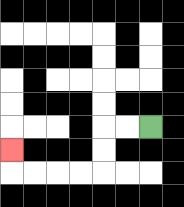{'start': '[6, 5]', 'end': '[0, 6]', 'path_directions': 'L,L,D,D,L,L,L,L,U', 'path_coordinates': '[[6, 5], [5, 5], [4, 5], [4, 6], [4, 7], [3, 7], [2, 7], [1, 7], [0, 7], [0, 6]]'}